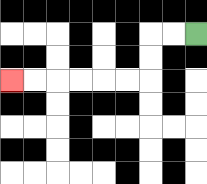{'start': '[8, 1]', 'end': '[0, 3]', 'path_directions': 'L,L,D,D,L,L,L,L,L,L', 'path_coordinates': '[[8, 1], [7, 1], [6, 1], [6, 2], [6, 3], [5, 3], [4, 3], [3, 3], [2, 3], [1, 3], [0, 3]]'}